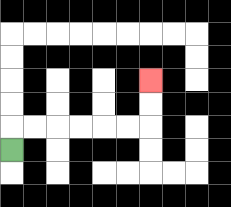{'start': '[0, 6]', 'end': '[6, 3]', 'path_directions': 'U,R,R,R,R,R,R,U,U', 'path_coordinates': '[[0, 6], [0, 5], [1, 5], [2, 5], [3, 5], [4, 5], [5, 5], [6, 5], [6, 4], [6, 3]]'}